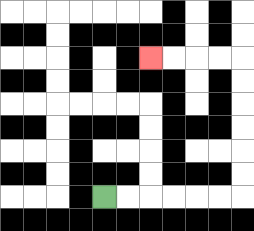{'start': '[4, 8]', 'end': '[6, 2]', 'path_directions': 'R,R,R,R,R,R,U,U,U,U,U,U,L,L,L,L', 'path_coordinates': '[[4, 8], [5, 8], [6, 8], [7, 8], [8, 8], [9, 8], [10, 8], [10, 7], [10, 6], [10, 5], [10, 4], [10, 3], [10, 2], [9, 2], [8, 2], [7, 2], [6, 2]]'}